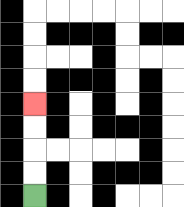{'start': '[1, 8]', 'end': '[1, 4]', 'path_directions': 'U,U,U,U', 'path_coordinates': '[[1, 8], [1, 7], [1, 6], [1, 5], [1, 4]]'}